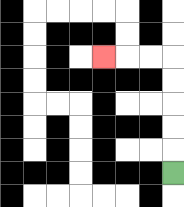{'start': '[7, 7]', 'end': '[4, 2]', 'path_directions': 'U,U,U,U,U,L,L,L', 'path_coordinates': '[[7, 7], [7, 6], [7, 5], [7, 4], [7, 3], [7, 2], [6, 2], [5, 2], [4, 2]]'}